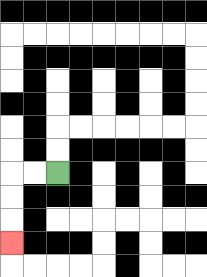{'start': '[2, 7]', 'end': '[0, 10]', 'path_directions': 'L,L,D,D,D', 'path_coordinates': '[[2, 7], [1, 7], [0, 7], [0, 8], [0, 9], [0, 10]]'}